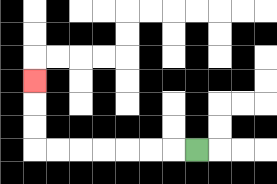{'start': '[8, 6]', 'end': '[1, 3]', 'path_directions': 'L,L,L,L,L,L,L,U,U,U', 'path_coordinates': '[[8, 6], [7, 6], [6, 6], [5, 6], [4, 6], [3, 6], [2, 6], [1, 6], [1, 5], [1, 4], [1, 3]]'}